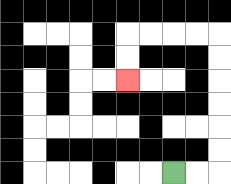{'start': '[7, 7]', 'end': '[5, 3]', 'path_directions': 'R,R,U,U,U,U,U,U,L,L,L,L,D,D', 'path_coordinates': '[[7, 7], [8, 7], [9, 7], [9, 6], [9, 5], [9, 4], [9, 3], [9, 2], [9, 1], [8, 1], [7, 1], [6, 1], [5, 1], [5, 2], [5, 3]]'}